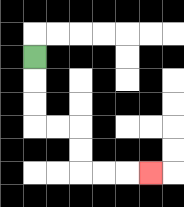{'start': '[1, 2]', 'end': '[6, 7]', 'path_directions': 'D,D,D,R,R,D,D,R,R,R', 'path_coordinates': '[[1, 2], [1, 3], [1, 4], [1, 5], [2, 5], [3, 5], [3, 6], [3, 7], [4, 7], [5, 7], [6, 7]]'}